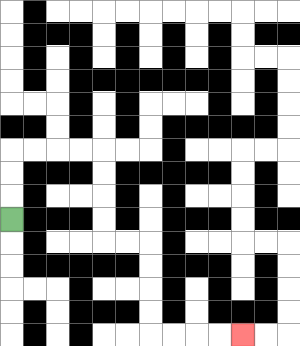{'start': '[0, 9]', 'end': '[10, 14]', 'path_directions': 'U,U,U,R,R,R,R,D,D,D,D,R,R,D,D,D,D,R,R,R,R', 'path_coordinates': '[[0, 9], [0, 8], [0, 7], [0, 6], [1, 6], [2, 6], [3, 6], [4, 6], [4, 7], [4, 8], [4, 9], [4, 10], [5, 10], [6, 10], [6, 11], [6, 12], [6, 13], [6, 14], [7, 14], [8, 14], [9, 14], [10, 14]]'}